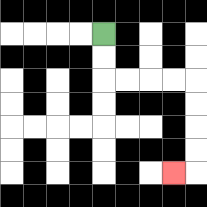{'start': '[4, 1]', 'end': '[7, 7]', 'path_directions': 'D,D,R,R,R,R,D,D,D,D,L', 'path_coordinates': '[[4, 1], [4, 2], [4, 3], [5, 3], [6, 3], [7, 3], [8, 3], [8, 4], [8, 5], [8, 6], [8, 7], [7, 7]]'}